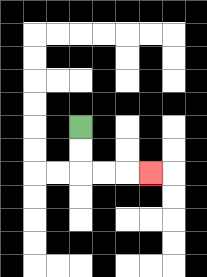{'start': '[3, 5]', 'end': '[6, 7]', 'path_directions': 'D,D,R,R,R', 'path_coordinates': '[[3, 5], [3, 6], [3, 7], [4, 7], [5, 7], [6, 7]]'}